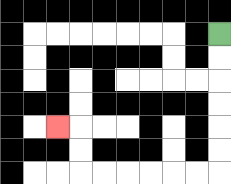{'start': '[9, 1]', 'end': '[2, 5]', 'path_directions': 'D,D,D,D,D,D,L,L,L,L,L,L,U,U,L', 'path_coordinates': '[[9, 1], [9, 2], [9, 3], [9, 4], [9, 5], [9, 6], [9, 7], [8, 7], [7, 7], [6, 7], [5, 7], [4, 7], [3, 7], [3, 6], [3, 5], [2, 5]]'}